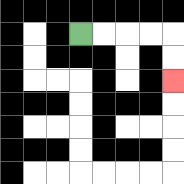{'start': '[3, 1]', 'end': '[7, 3]', 'path_directions': 'R,R,R,R,D,D', 'path_coordinates': '[[3, 1], [4, 1], [5, 1], [6, 1], [7, 1], [7, 2], [7, 3]]'}